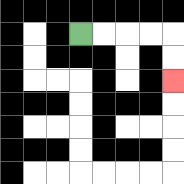{'start': '[3, 1]', 'end': '[7, 3]', 'path_directions': 'R,R,R,R,D,D', 'path_coordinates': '[[3, 1], [4, 1], [5, 1], [6, 1], [7, 1], [7, 2], [7, 3]]'}